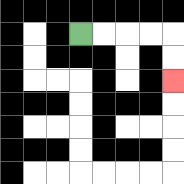{'start': '[3, 1]', 'end': '[7, 3]', 'path_directions': 'R,R,R,R,D,D', 'path_coordinates': '[[3, 1], [4, 1], [5, 1], [6, 1], [7, 1], [7, 2], [7, 3]]'}